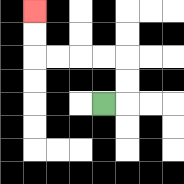{'start': '[4, 4]', 'end': '[1, 0]', 'path_directions': 'R,U,U,L,L,L,L,U,U', 'path_coordinates': '[[4, 4], [5, 4], [5, 3], [5, 2], [4, 2], [3, 2], [2, 2], [1, 2], [1, 1], [1, 0]]'}